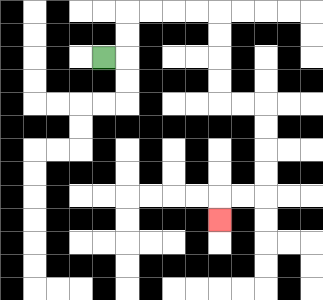{'start': '[4, 2]', 'end': '[9, 9]', 'path_directions': 'R,U,U,R,R,R,R,D,D,D,D,R,R,D,D,D,D,L,L,D', 'path_coordinates': '[[4, 2], [5, 2], [5, 1], [5, 0], [6, 0], [7, 0], [8, 0], [9, 0], [9, 1], [9, 2], [9, 3], [9, 4], [10, 4], [11, 4], [11, 5], [11, 6], [11, 7], [11, 8], [10, 8], [9, 8], [9, 9]]'}